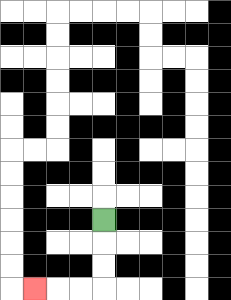{'start': '[4, 9]', 'end': '[1, 12]', 'path_directions': 'D,D,D,L,L,L', 'path_coordinates': '[[4, 9], [4, 10], [4, 11], [4, 12], [3, 12], [2, 12], [1, 12]]'}